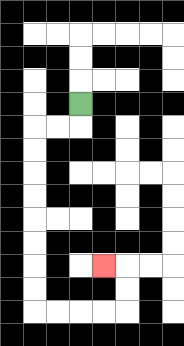{'start': '[3, 4]', 'end': '[4, 11]', 'path_directions': 'D,L,L,D,D,D,D,D,D,D,D,R,R,R,R,U,U,L', 'path_coordinates': '[[3, 4], [3, 5], [2, 5], [1, 5], [1, 6], [1, 7], [1, 8], [1, 9], [1, 10], [1, 11], [1, 12], [1, 13], [2, 13], [3, 13], [4, 13], [5, 13], [5, 12], [5, 11], [4, 11]]'}